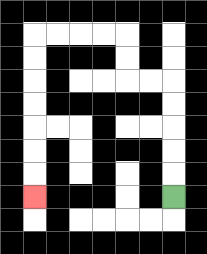{'start': '[7, 8]', 'end': '[1, 8]', 'path_directions': 'U,U,U,U,U,L,L,U,U,L,L,L,L,D,D,D,D,D,D,D', 'path_coordinates': '[[7, 8], [7, 7], [7, 6], [7, 5], [7, 4], [7, 3], [6, 3], [5, 3], [5, 2], [5, 1], [4, 1], [3, 1], [2, 1], [1, 1], [1, 2], [1, 3], [1, 4], [1, 5], [1, 6], [1, 7], [1, 8]]'}